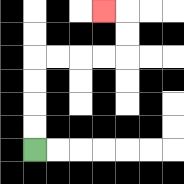{'start': '[1, 6]', 'end': '[4, 0]', 'path_directions': 'U,U,U,U,R,R,R,R,U,U,L', 'path_coordinates': '[[1, 6], [1, 5], [1, 4], [1, 3], [1, 2], [2, 2], [3, 2], [4, 2], [5, 2], [5, 1], [5, 0], [4, 0]]'}